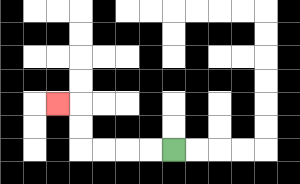{'start': '[7, 6]', 'end': '[2, 4]', 'path_directions': 'L,L,L,L,U,U,L', 'path_coordinates': '[[7, 6], [6, 6], [5, 6], [4, 6], [3, 6], [3, 5], [3, 4], [2, 4]]'}